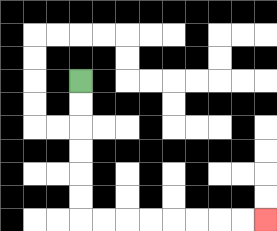{'start': '[3, 3]', 'end': '[11, 9]', 'path_directions': 'D,D,D,D,D,D,R,R,R,R,R,R,R,R', 'path_coordinates': '[[3, 3], [3, 4], [3, 5], [3, 6], [3, 7], [3, 8], [3, 9], [4, 9], [5, 9], [6, 9], [7, 9], [8, 9], [9, 9], [10, 9], [11, 9]]'}